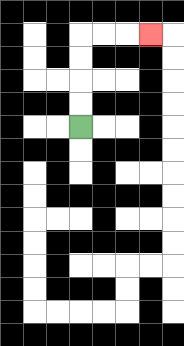{'start': '[3, 5]', 'end': '[6, 1]', 'path_directions': 'U,U,U,U,R,R,R', 'path_coordinates': '[[3, 5], [3, 4], [3, 3], [3, 2], [3, 1], [4, 1], [5, 1], [6, 1]]'}